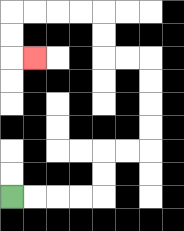{'start': '[0, 8]', 'end': '[1, 2]', 'path_directions': 'R,R,R,R,U,U,R,R,U,U,U,U,L,L,U,U,L,L,L,L,D,D,R', 'path_coordinates': '[[0, 8], [1, 8], [2, 8], [3, 8], [4, 8], [4, 7], [4, 6], [5, 6], [6, 6], [6, 5], [6, 4], [6, 3], [6, 2], [5, 2], [4, 2], [4, 1], [4, 0], [3, 0], [2, 0], [1, 0], [0, 0], [0, 1], [0, 2], [1, 2]]'}